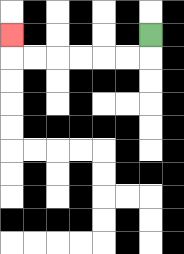{'start': '[6, 1]', 'end': '[0, 1]', 'path_directions': 'D,L,L,L,L,L,L,U', 'path_coordinates': '[[6, 1], [6, 2], [5, 2], [4, 2], [3, 2], [2, 2], [1, 2], [0, 2], [0, 1]]'}